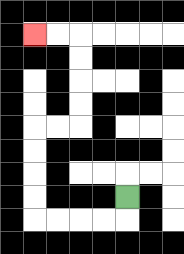{'start': '[5, 8]', 'end': '[1, 1]', 'path_directions': 'D,L,L,L,L,U,U,U,U,R,R,U,U,U,U,L,L', 'path_coordinates': '[[5, 8], [5, 9], [4, 9], [3, 9], [2, 9], [1, 9], [1, 8], [1, 7], [1, 6], [1, 5], [2, 5], [3, 5], [3, 4], [3, 3], [3, 2], [3, 1], [2, 1], [1, 1]]'}